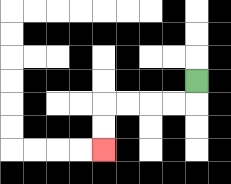{'start': '[8, 3]', 'end': '[4, 6]', 'path_directions': 'D,L,L,L,L,D,D', 'path_coordinates': '[[8, 3], [8, 4], [7, 4], [6, 4], [5, 4], [4, 4], [4, 5], [4, 6]]'}